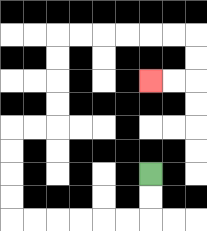{'start': '[6, 7]', 'end': '[6, 3]', 'path_directions': 'D,D,L,L,L,L,L,L,U,U,U,U,R,R,U,U,U,U,R,R,R,R,R,R,D,D,L,L', 'path_coordinates': '[[6, 7], [6, 8], [6, 9], [5, 9], [4, 9], [3, 9], [2, 9], [1, 9], [0, 9], [0, 8], [0, 7], [0, 6], [0, 5], [1, 5], [2, 5], [2, 4], [2, 3], [2, 2], [2, 1], [3, 1], [4, 1], [5, 1], [6, 1], [7, 1], [8, 1], [8, 2], [8, 3], [7, 3], [6, 3]]'}